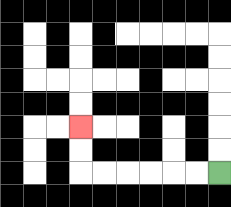{'start': '[9, 7]', 'end': '[3, 5]', 'path_directions': 'L,L,L,L,L,L,U,U', 'path_coordinates': '[[9, 7], [8, 7], [7, 7], [6, 7], [5, 7], [4, 7], [3, 7], [3, 6], [3, 5]]'}